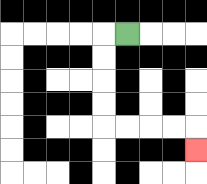{'start': '[5, 1]', 'end': '[8, 6]', 'path_directions': 'L,D,D,D,D,R,R,R,R,D', 'path_coordinates': '[[5, 1], [4, 1], [4, 2], [4, 3], [4, 4], [4, 5], [5, 5], [6, 5], [7, 5], [8, 5], [8, 6]]'}